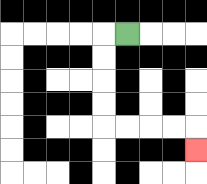{'start': '[5, 1]', 'end': '[8, 6]', 'path_directions': 'L,D,D,D,D,R,R,R,R,D', 'path_coordinates': '[[5, 1], [4, 1], [4, 2], [4, 3], [4, 4], [4, 5], [5, 5], [6, 5], [7, 5], [8, 5], [8, 6]]'}